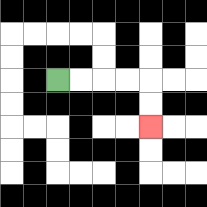{'start': '[2, 3]', 'end': '[6, 5]', 'path_directions': 'R,R,R,R,D,D', 'path_coordinates': '[[2, 3], [3, 3], [4, 3], [5, 3], [6, 3], [6, 4], [6, 5]]'}